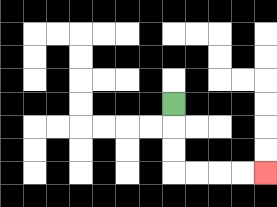{'start': '[7, 4]', 'end': '[11, 7]', 'path_directions': 'D,D,D,R,R,R,R', 'path_coordinates': '[[7, 4], [7, 5], [7, 6], [7, 7], [8, 7], [9, 7], [10, 7], [11, 7]]'}